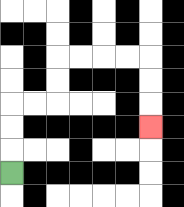{'start': '[0, 7]', 'end': '[6, 5]', 'path_directions': 'U,U,U,R,R,U,U,R,R,R,R,D,D,D', 'path_coordinates': '[[0, 7], [0, 6], [0, 5], [0, 4], [1, 4], [2, 4], [2, 3], [2, 2], [3, 2], [4, 2], [5, 2], [6, 2], [6, 3], [6, 4], [6, 5]]'}